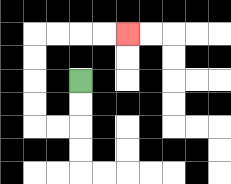{'start': '[3, 3]', 'end': '[5, 1]', 'path_directions': 'D,D,L,L,U,U,U,U,R,R,R,R', 'path_coordinates': '[[3, 3], [3, 4], [3, 5], [2, 5], [1, 5], [1, 4], [1, 3], [1, 2], [1, 1], [2, 1], [3, 1], [4, 1], [5, 1]]'}